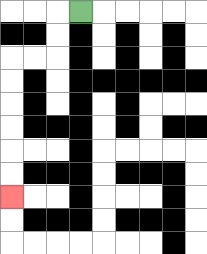{'start': '[3, 0]', 'end': '[0, 8]', 'path_directions': 'L,D,D,L,L,D,D,D,D,D,D', 'path_coordinates': '[[3, 0], [2, 0], [2, 1], [2, 2], [1, 2], [0, 2], [0, 3], [0, 4], [0, 5], [0, 6], [0, 7], [0, 8]]'}